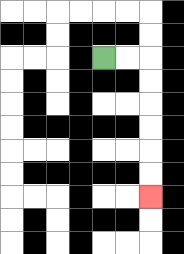{'start': '[4, 2]', 'end': '[6, 8]', 'path_directions': 'R,R,D,D,D,D,D,D', 'path_coordinates': '[[4, 2], [5, 2], [6, 2], [6, 3], [6, 4], [6, 5], [6, 6], [6, 7], [6, 8]]'}